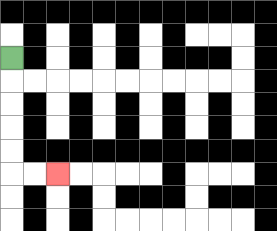{'start': '[0, 2]', 'end': '[2, 7]', 'path_directions': 'D,D,D,D,D,R,R', 'path_coordinates': '[[0, 2], [0, 3], [0, 4], [0, 5], [0, 6], [0, 7], [1, 7], [2, 7]]'}